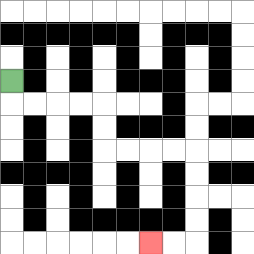{'start': '[0, 3]', 'end': '[6, 10]', 'path_directions': 'D,R,R,R,R,D,D,R,R,R,R,D,D,D,D,L,L', 'path_coordinates': '[[0, 3], [0, 4], [1, 4], [2, 4], [3, 4], [4, 4], [4, 5], [4, 6], [5, 6], [6, 6], [7, 6], [8, 6], [8, 7], [8, 8], [8, 9], [8, 10], [7, 10], [6, 10]]'}